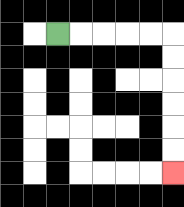{'start': '[2, 1]', 'end': '[7, 7]', 'path_directions': 'R,R,R,R,R,D,D,D,D,D,D', 'path_coordinates': '[[2, 1], [3, 1], [4, 1], [5, 1], [6, 1], [7, 1], [7, 2], [7, 3], [7, 4], [7, 5], [7, 6], [7, 7]]'}